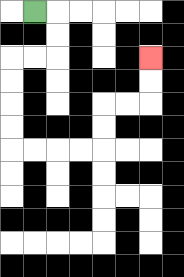{'start': '[1, 0]', 'end': '[6, 2]', 'path_directions': 'R,D,D,L,L,D,D,D,D,R,R,R,R,U,U,R,R,U,U', 'path_coordinates': '[[1, 0], [2, 0], [2, 1], [2, 2], [1, 2], [0, 2], [0, 3], [0, 4], [0, 5], [0, 6], [1, 6], [2, 6], [3, 6], [4, 6], [4, 5], [4, 4], [5, 4], [6, 4], [6, 3], [6, 2]]'}